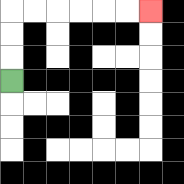{'start': '[0, 3]', 'end': '[6, 0]', 'path_directions': 'U,U,U,R,R,R,R,R,R', 'path_coordinates': '[[0, 3], [0, 2], [0, 1], [0, 0], [1, 0], [2, 0], [3, 0], [4, 0], [5, 0], [6, 0]]'}